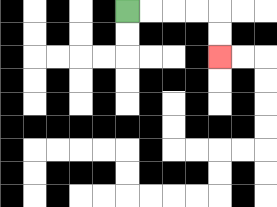{'start': '[5, 0]', 'end': '[9, 2]', 'path_directions': 'R,R,R,R,D,D', 'path_coordinates': '[[5, 0], [6, 0], [7, 0], [8, 0], [9, 0], [9, 1], [9, 2]]'}